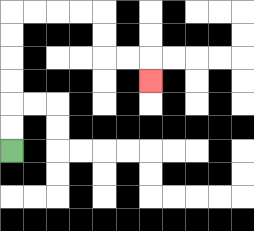{'start': '[0, 6]', 'end': '[6, 3]', 'path_directions': 'U,U,U,U,U,U,R,R,R,R,D,D,R,R,D', 'path_coordinates': '[[0, 6], [0, 5], [0, 4], [0, 3], [0, 2], [0, 1], [0, 0], [1, 0], [2, 0], [3, 0], [4, 0], [4, 1], [4, 2], [5, 2], [6, 2], [6, 3]]'}